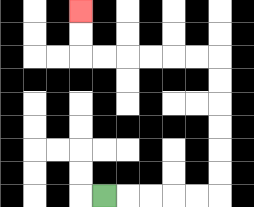{'start': '[4, 8]', 'end': '[3, 0]', 'path_directions': 'R,R,R,R,R,U,U,U,U,U,U,L,L,L,L,L,L,U,U', 'path_coordinates': '[[4, 8], [5, 8], [6, 8], [7, 8], [8, 8], [9, 8], [9, 7], [9, 6], [9, 5], [9, 4], [9, 3], [9, 2], [8, 2], [7, 2], [6, 2], [5, 2], [4, 2], [3, 2], [3, 1], [3, 0]]'}